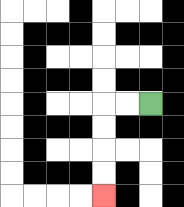{'start': '[6, 4]', 'end': '[4, 8]', 'path_directions': 'L,L,D,D,D,D', 'path_coordinates': '[[6, 4], [5, 4], [4, 4], [4, 5], [4, 6], [4, 7], [4, 8]]'}